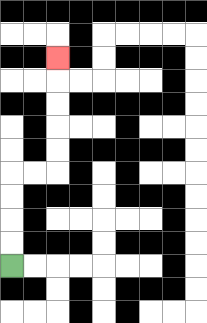{'start': '[0, 11]', 'end': '[2, 2]', 'path_directions': 'U,U,U,U,R,R,U,U,U,U,U', 'path_coordinates': '[[0, 11], [0, 10], [0, 9], [0, 8], [0, 7], [1, 7], [2, 7], [2, 6], [2, 5], [2, 4], [2, 3], [2, 2]]'}